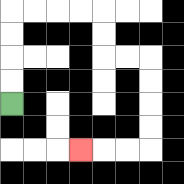{'start': '[0, 4]', 'end': '[3, 6]', 'path_directions': 'U,U,U,U,R,R,R,R,D,D,R,R,D,D,D,D,L,L,L', 'path_coordinates': '[[0, 4], [0, 3], [0, 2], [0, 1], [0, 0], [1, 0], [2, 0], [3, 0], [4, 0], [4, 1], [4, 2], [5, 2], [6, 2], [6, 3], [6, 4], [6, 5], [6, 6], [5, 6], [4, 6], [3, 6]]'}